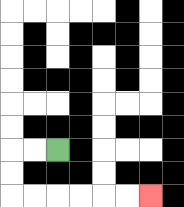{'start': '[2, 6]', 'end': '[6, 8]', 'path_directions': 'L,L,D,D,R,R,R,R,R,R', 'path_coordinates': '[[2, 6], [1, 6], [0, 6], [0, 7], [0, 8], [1, 8], [2, 8], [3, 8], [4, 8], [5, 8], [6, 8]]'}